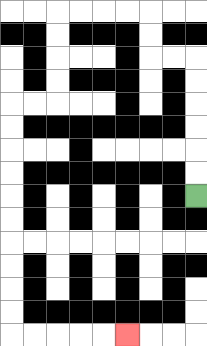{'start': '[8, 8]', 'end': '[5, 14]', 'path_directions': 'U,U,U,U,U,U,L,L,U,U,L,L,L,L,D,D,D,D,L,L,D,D,D,D,D,D,D,D,D,D,R,R,R,R,R', 'path_coordinates': '[[8, 8], [8, 7], [8, 6], [8, 5], [8, 4], [8, 3], [8, 2], [7, 2], [6, 2], [6, 1], [6, 0], [5, 0], [4, 0], [3, 0], [2, 0], [2, 1], [2, 2], [2, 3], [2, 4], [1, 4], [0, 4], [0, 5], [0, 6], [0, 7], [0, 8], [0, 9], [0, 10], [0, 11], [0, 12], [0, 13], [0, 14], [1, 14], [2, 14], [3, 14], [4, 14], [5, 14]]'}